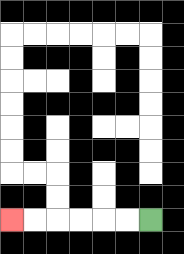{'start': '[6, 9]', 'end': '[0, 9]', 'path_directions': 'L,L,L,L,L,L', 'path_coordinates': '[[6, 9], [5, 9], [4, 9], [3, 9], [2, 9], [1, 9], [0, 9]]'}